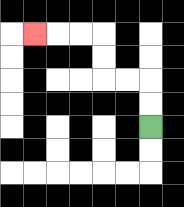{'start': '[6, 5]', 'end': '[1, 1]', 'path_directions': 'U,U,L,L,U,U,L,L,L', 'path_coordinates': '[[6, 5], [6, 4], [6, 3], [5, 3], [4, 3], [4, 2], [4, 1], [3, 1], [2, 1], [1, 1]]'}